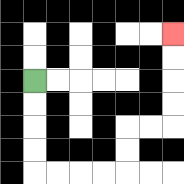{'start': '[1, 3]', 'end': '[7, 1]', 'path_directions': 'D,D,D,D,R,R,R,R,U,U,R,R,U,U,U,U', 'path_coordinates': '[[1, 3], [1, 4], [1, 5], [1, 6], [1, 7], [2, 7], [3, 7], [4, 7], [5, 7], [5, 6], [5, 5], [6, 5], [7, 5], [7, 4], [7, 3], [7, 2], [7, 1]]'}